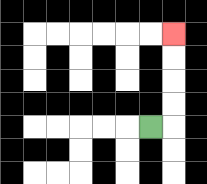{'start': '[6, 5]', 'end': '[7, 1]', 'path_directions': 'R,U,U,U,U', 'path_coordinates': '[[6, 5], [7, 5], [7, 4], [7, 3], [7, 2], [7, 1]]'}